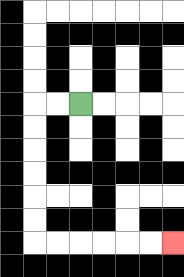{'start': '[3, 4]', 'end': '[7, 10]', 'path_directions': 'L,L,D,D,D,D,D,D,R,R,R,R,R,R', 'path_coordinates': '[[3, 4], [2, 4], [1, 4], [1, 5], [1, 6], [1, 7], [1, 8], [1, 9], [1, 10], [2, 10], [3, 10], [4, 10], [5, 10], [6, 10], [7, 10]]'}